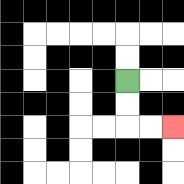{'start': '[5, 3]', 'end': '[7, 5]', 'path_directions': 'D,D,R,R', 'path_coordinates': '[[5, 3], [5, 4], [5, 5], [6, 5], [7, 5]]'}